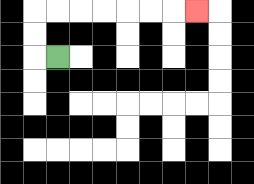{'start': '[2, 2]', 'end': '[8, 0]', 'path_directions': 'L,U,U,R,R,R,R,R,R,R', 'path_coordinates': '[[2, 2], [1, 2], [1, 1], [1, 0], [2, 0], [3, 0], [4, 0], [5, 0], [6, 0], [7, 0], [8, 0]]'}